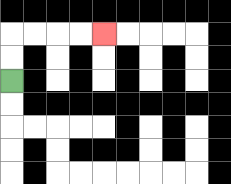{'start': '[0, 3]', 'end': '[4, 1]', 'path_directions': 'U,U,R,R,R,R', 'path_coordinates': '[[0, 3], [0, 2], [0, 1], [1, 1], [2, 1], [3, 1], [4, 1]]'}